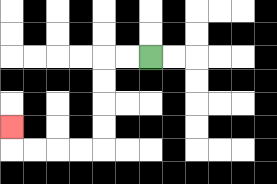{'start': '[6, 2]', 'end': '[0, 5]', 'path_directions': 'L,L,D,D,D,D,L,L,L,L,U', 'path_coordinates': '[[6, 2], [5, 2], [4, 2], [4, 3], [4, 4], [4, 5], [4, 6], [3, 6], [2, 6], [1, 6], [0, 6], [0, 5]]'}